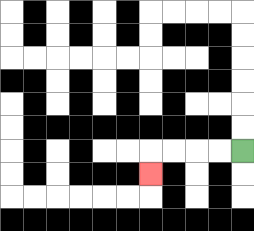{'start': '[10, 6]', 'end': '[6, 7]', 'path_directions': 'L,L,L,L,D', 'path_coordinates': '[[10, 6], [9, 6], [8, 6], [7, 6], [6, 6], [6, 7]]'}